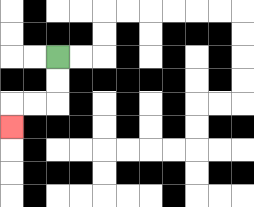{'start': '[2, 2]', 'end': '[0, 5]', 'path_directions': 'D,D,L,L,D', 'path_coordinates': '[[2, 2], [2, 3], [2, 4], [1, 4], [0, 4], [0, 5]]'}